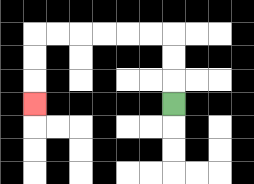{'start': '[7, 4]', 'end': '[1, 4]', 'path_directions': 'U,U,U,L,L,L,L,L,L,D,D,D', 'path_coordinates': '[[7, 4], [7, 3], [7, 2], [7, 1], [6, 1], [5, 1], [4, 1], [3, 1], [2, 1], [1, 1], [1, 2], [1, 3], [1, 4]]'}